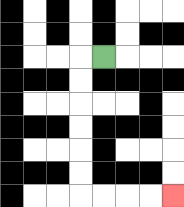{'start': '[4, 2]', 'end': '[7, 8]', 'path_directions': 'L,D,D,D,D,D,D,R,R,R,R', 'path_coordinates': '[[4, 2], [3, 2], [3, 3], [3, 4], [3, 5], [3, 6], [3, 7], [3, 8], [4, 8], [5, 8], [6, 8], [7, 8]]'}